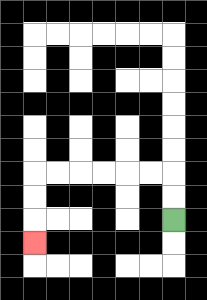{'start': '[7, 9]', 'end': '[1, 10]', 'path_directions': 'U,U,L,L,L,L,L,L,D,D,D', 'path_coordinates': '[[7, 9], [7, 8], [7, 7], [6, 7], [5, 7], [4, 7], [3, 7], [2, 7], [1, 7], [1, 8], [1, 9], [1, 10]]'}